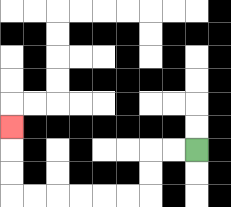{'start': '[8, 6]', 'end': '[0, 5]', 'path_directions': 'L,L,D,D,L,L,L,L,L,L,U,U,U', 'path_coordinates': '[[8, 6], [7, 6], [6, 6], [6, 7], [6, 8], [5, 8], [4, 8], [3, 8], [2, 8], [1, 8], [0, 8], [0, 7], [0, 6], [0, 5]]'}